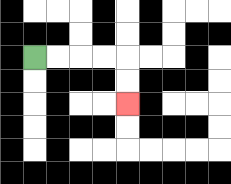{'start': '[1, 2]', 'end': '[5, 4]', 'path_directions': 'R,R,R,R,D,D', 'path_coordinates': '[[1, 2], [2, 2], [3, 2], [4, 2], [5, 2], [5, 3], [5, 4]]'}